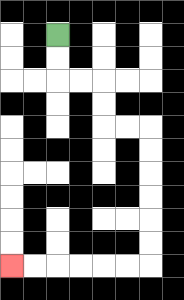{'start': '[2, 1]', 'end': '[0, 11]', 'path_directions': 'D,D,R,R,D,D,R,R,D,D,D,D,D,D,L,L,L,L,L,L', 'path_coordinates': '[[2, 1], [2, 2], [2, 3], [3, 3], [4, 3], [4, 4], [4, 5], [5, 5], [6, 5], [6, 6], [6, 7], [6, 8], [6, 9], [6, 10], [6, 11], [5, 11], [4, 11], [3, 11], [2, 11], [1, 11], [0, 11]]'}